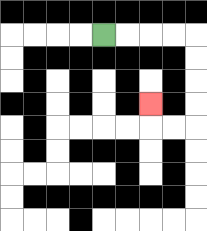{'start': '[4, 1]', 'end': '[6, 4]', 'path_directions': 'R,R,R,R,D,D,D,D,L,L,U', 'path_coordinates': '[[4, 1], [5, 1], [6, 1], [7, 1], [8, 1], [8, 2], [8, 3], [8, 4], [8, 5], [7, 5], [6, 5], [6, 4]]'}